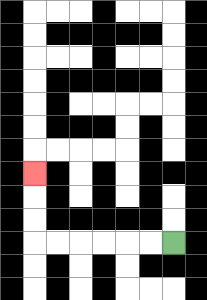{'start': '[7, 10]', 'end': '[1, 7]', 'path_directions': 'L,L,L,L,L,L,U,U,U', 'path_coordinates': '[[7, 10], [6, 10], [5, 10], [4, 10], [3, 10], [2, 10], [1, 10], [1, 9], [1, 8], [1, 7]]'}